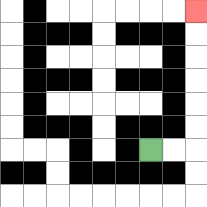{'start': '[6, 6]', 'end': '[8, 0]', 'path_directions': 'R,R,U,U,U,U,U,U', 'path_coordinates': '[[6, 6], [7, 6], [8, 6], [8, 5], [8, 4], [8, 3], [8, 2], [8, 1], [8, 0]]'}